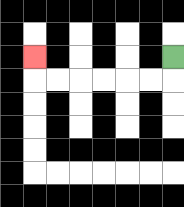{'start': '[7, 2]', 'end': '[1, 2]', 'path_directions': 'D,L,L,L,L,L,L,U', 'path_coordinates': '[[7, 2], [7, 3], [6, 3], [5, 3], [4, 3], [3, 3], [2, 3], [1, 3], [1, 2]]'}